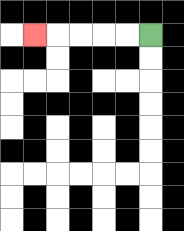{'start': '[6, 1]', 'end': '[1, 1]', 'path_directions': 'L,L,L,L,L', 'path_coordinates': '[[6, 1], [5, 1], [4, 1], [3, 1], [2, 1], [1, 1]]'}